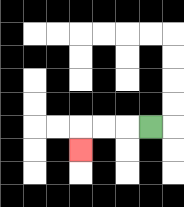{'start': '[6, 5]', 'end': '[3, 6]', 'path_directions': 'L,L,L,D', 'path_coordinates': '[[6, 5], [5, 5], [4, 5], [3, 5], [3, 6]]'}